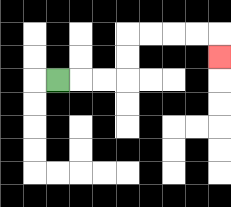{'start': '[2, 3]', 'end': '[9, 2]', 'path_directions': 'R,R,R,U,U,R,R,R,R,D', 'path_coordinates': '[[2, 3], [3, 3], [4, 3], [5, 3], [5, 2], [5, 1], [6, 1], [7, 1], [8, 1], [9, 1], [9, 2]]'}